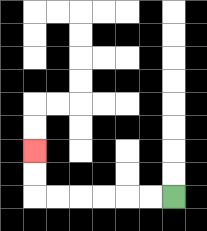{'start': '[7, 8]', 'end': '[1, 6]', 'path_directions': 'L,L,L,L,L,L,U,U', 'path_coordinates': '[[7, 8], [6, 8], [5, 8], [4, 8], [3, 8], [2, 8], [1, 8], [1, 7], [1, 6]]'}